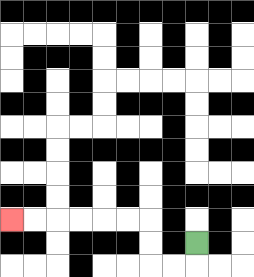{'start': '[8, 10]', 'end': '[0, 9]', 'path_directions': 'D,L,L,U,U,L,L,L,L,L,L', 'path_coordinates': '[[8, 10], [8, 11], [7, 11], [6, 11], [6, 10], [6, 9], [5, 9], [4, 9], [3, 9], [2, 9], [1, 9], [0, 9]]'}